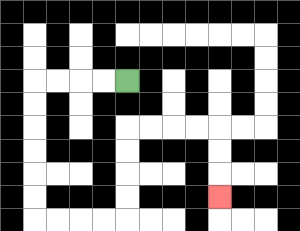{'start': '[5, 3]', 'end': '[9, 8]', 'path_directions': 'L,L,L,L,D,D,D,D,D,D,R,R,R,R,U,U,U,U,R,R,R,R,D,D,D', 'path_coordinates': '[[5, 3], [4, 3], [3, 3], [2, 3], [1, 3], [1, 4], [1, 5], [1, 6], [1, 7], [1, 8], [1, 9], [2, 9], [3, 9], [4, 9], [5, 9], [5, 8], [5, 7], [5, 6], [5, 5], [6, 5], [7, 5], [8, 5], [9, 5], [9, 6], [9, 7], [9, 8]]'}